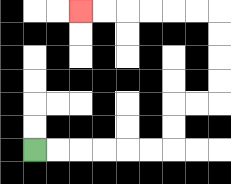{'start': '[1, 6]', 'end': '[3, 0]', 'path_directions': 'R,R,R,R,R,R,U,U,R,R,U,U,U,U,L,L,L,L,L,L', 'path_coordinates': '[[1, 6], [2, 6], [3, 6], [4, 6], [5, 6], [6, 6], [7, 6], [7, 5], [7, 4], [8, 4], [9, 4], [9, 3], [9, 2], [9, 1], [9, 0], [8, 0], [7, 0], [6, 0], [5, 0], [4, 0], [3, 0]]'}